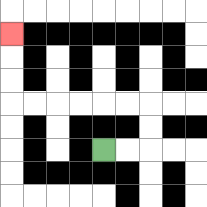{'start': '[4, 6]', 'end': '[0, 1]', 'path_directions': 'R,R,U,U,L,L,L,L,L,L,U,U,U', 'path_coordinates': '[[4, 6], [5, 6], [6, 6], [6, 5], [6, 4], [5, 4], [4, 4], [3, 4], [2, 4], [1, 4], [0, 4], [0, 3], [0, 2], [0, 1]]'}